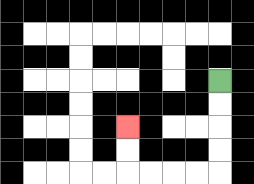{'start': '[9, 3]', 'end': '[5, 5]', 'path_directions': 'D,D,D,D,L,L,L,L,U,U', 'path_coordinates': '[[9, 3], [9, 4], [9, 5], [9, 6], [9, 7], [8, 7], [7, 7], [6, 7], [5, 7], [5, 6], [5, 5]]'}